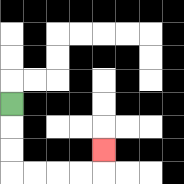{'start': '[0, 4]', 'end': '[4, 6]', 'path_directions': 'D,D,D,R,R,R,R,U', 'path_coordinates': '[[0, 4], [0, 5], [0, 6], [0, 7], [1, 7], [2, 7], [3, 7], [4, 7], [4, 6]]'}